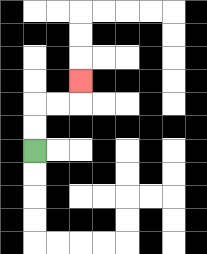{'start': '[1, 6]', 'end': '[3, 3]', 'path_directions': 'U,U,R,R,U', 'path_coordinates': '[[1, 6], [1, 5], [1, 4], [2, 4], [3, 4], [3, 3]]'}